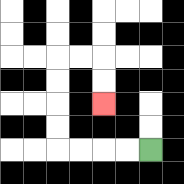{'start': '[6, 6]', 'end': '[4, 4]', 'path_directions': 'L,L,L,L,U,U,U,U,R,R,D,D', 'path_coordinates': '[[6, 6], [5, 6], [4, 6], [3, 6], [2, 6], [2, 5], [2, 4], [2, 3], [2, 2], [3, 2], [4, 2], [4, 3], [4, 4]]'}